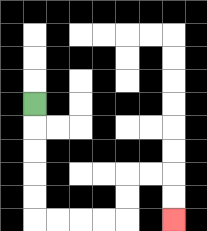{'start': '[1, 4]', 'end': '[7, 9]', 'path_directions': 'D,D,D,D,D,R,R,R,R,U,U,R,R,D,D', 'path_coordinates': '[[1, 4], [1, 5], [1, 6], [1, 7], [1, 8], [1, 9], [2, 9], [3, 9], [4, 9], [5, 9], [5, 8], [5, 7], [6, 7], [7, 7], [7, 8], [7, 9]]'}